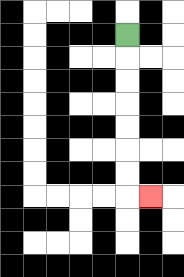{'start': '[5, 1]', 'end': '[6, 8]', 'path_directions': 'D,D,D,D,D,D,D,R', 'path_coordinates': '[[5, 1], [5, 2], [5, 3], [5, 4], [5, 5], [5, 6], [5, 7], [5, 8], [6, 8]]'}